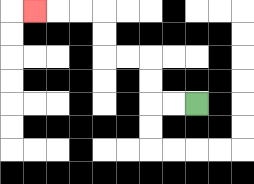{'start': '[8, 4]', 'end': '[1, 0]', 'path_directions': 'L,L,U,U,L,L,U,U,L,L,L', 'path_coordinates': '[[8, 4], [7, 4], [6, 4], [6, 3], [6, 2], [5, 2], [4, 2], [4, 1], [4, 0], [3, 0], [2, 0], [1, 0]]'}